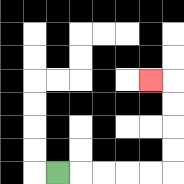{'start': '[2, 7]', 'end': '[6, 3]', 'path_directions': 'R,R,R,R,R,U,U,U,U,L', 'path_coordinates': '[[2, 7], [3, 7], [4, 7], [5, 7], [6, 7], [7, 7], [7, 6], [7, 5], [7, 4], [7, 3], [6, 3]]'}